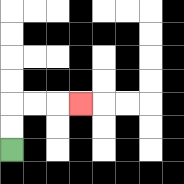{'start': '[0, 6]', 'end': '[3, 4]', 'path_directions': 'U,U,R,R,R', 'path_coordinates': '[[0, 6], [0, 5], [0, 4], [1, 4], [2, 4], [3, 4]]'}